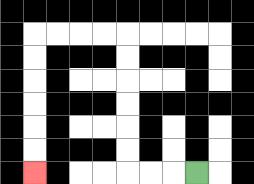{'start': '[8, 7]', 'end': '[1, 7]', 'path_directions': 'L,L,L,U,U,U,U,U,U,L,L,L,L,D,D,D,D,D,D', 'path_coordinates': '[[8, 7], [7, 7], [6, 7], [5, 7], [5, 6], [5, 5], [5, 4], [5, 3], [5, 2], [5, 1], [4, 1], [3, 1], [2, 1], [1, 1], [1, 2], [1, 3], [1, 4], [1, 5], [1, 6], [1, 7]]'}